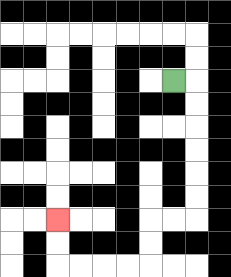{'start': '[7, 3]', 'end': '[2, 9]', 'path_directions': 'R,D,D,D,D,D,D,L,L,D,D,L,L,L,L,U,U', 'path_coordinates': '[[7, 3], [8, 3], [8, 4], [8, 5], [8, 6], [8, 7], [8, 8], [8, 9], [7, 9], [6, 9], [6, 10], [6, 11], [5, 11], [4, 11], [3, 11], [2, 11], [2, 10], [2, 9]]'}